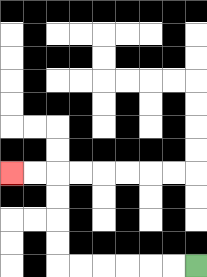{'start': '[8, 11]', 'end': '[0, 7]', 'path_directions': 'L,L,L,L,L,L,U,U,U,U,L,L', 'path_coordinates': '[[8, 11], [7, 11], [6, 11], [5, 11], [4, 11], [3, 11], [2, 11], [2, 10], [2, 9], [2, 8], [2, 7], [1, 7], [0, 7]]'}